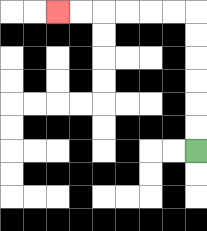{'start': '[8, 6]', 'end': '[2, 0]', 'path_directions': 'U,U,U,U,U,U,L,L,L,L,L,L', 'path_coordinates': '[[8, 6], [8, 5], [8, 4], [8, 3], [8, 2], [8, 1], [8, 0], [7, 0], [6, 0], [5, 0], [4, 0], [3, 0], [2, 0]]'}